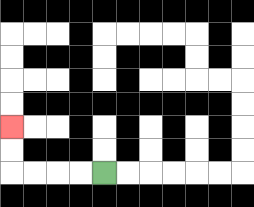{'start': '[4, 7]', 'end': '[0, 5]', 'path_directions': 'L,L,L,L,U,U', 'path_coordinates': '[[4, 7], [3, 7], [2, 7], [1, 7], [0, 7], [0, 6], [0, 5]]'}